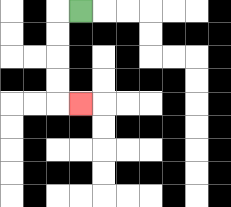{'start': '[3, 0]', 'end': '[3, 4]', 'path_directions': 'L,D,D,D,D,R', 'path_coordinates': '[[3, 0], [2, 0], [2, 1], [2, 2], [2, 3], [2, 4], [3, 4]]'}